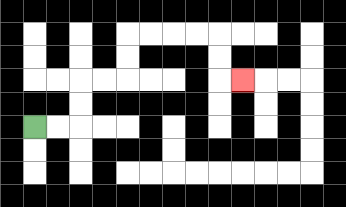{'start': '[1, 5]', 'end': '[10, 3]', 'path_directions': 'R,R,U,U,R,R,U,U,R,R,R,R,D,D,R', 'path_coordinates': '[[1, 5], [2, 5], [3, 5], [3, 4], [3, 3], [4, 3], [5, 3], [5, 2], [5, 1], [6, 1], [7, 1], [8, 1], [9, 1], [9, 2], [9, 3], [10, 3]]'}